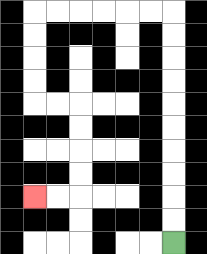{'start': '[7, 10]', 'end': '[1, 8]', 'path_directions': 'U,U,U,U,U,U,U,U,U,U,L,L,L,L,L,L,D,D,D,D,R,R,D,D,D,D,L,L', 'path_coordinates': '[[7, 10], [7, 9], [7, 8], [7, 7], [7, 6], [7, 5], [7, 4], [7, 3], [7, 2], [7, 1], [7, 0], [6, 0], [5, 0], [4, 0], [3, 0], [2, 0], [1, 0], [1, 1], [1, 2], [1, 3], [1, 4], [2, 4], [3, 4], [3, 5], [3, 6], [3, 7], [3, 8], [2, 8], [1, 8]]'}